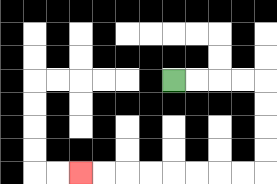{'start': '[7, 3]', 'end': '[3, 7]', 'path_directions': 'R,R,R,R,D,D,D,D,L,L,L,L,L,L,L,L', 'path_coordinates': '[[7, 3], [8, 3], [9, 3], [10, 3], [11, 3], [11, 4], [11, 5], [11, 6], [11, 7], [10, 7], [9, 7], [8, 7], [7, 7], [6, 7], [5, 7], [4, 7], [3, 7]]'}